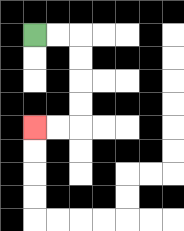{'start': '[1, 1]', 'end': '[1, 5]', 'path_directions': 'R,R,D,D,D,D,L,L', 'path_coordinates': '[[1, 1], [2, 1], [3, 1], [3, 2], [3, 3], [3, 4], [3, 5], [2, 5], [1, 5]]'}